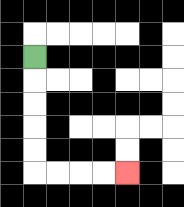{'start': '[1, 2]', 'end': '[5, 7]', 'path_directions': 'D,D,D,D,D,R,R,R,R', 'path_coordinates': '[[1, 2], [1, 3], [1, 4], [1, 5], [1, 6], [1, 7], [2, 7], [3, 7], [4, 7], [5, 7]]'}